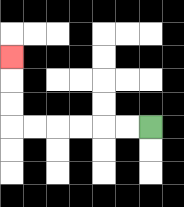{'start': '[6, 5]', 'end': '[0, 2]', 'path_directions': 'L,L,L,L,L,L,U,U,U', 'path_coordinates': '[[6, 5], [5, 5], [4, 5], [3, 5], [2, 5], [1, 5], [0, 5], [0, 4], [0, 3], [0, 2]]'}